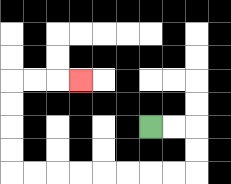{'start': '[6, 5]', 'end': '[3, 3]', 'path_directions': 'R,R,D,D,L,L,L,L,L,L,L,L,U,U,U,U,R,R,R', 'path_coordinates': '[[6, 5], [7, 5], [8, 5], [8, 6], [8, 7], [7, 7], [6, 7], [5, 7], [4, 7], [3, 7], [2, 7], [1, 7], [0, 7], [0, 6], [0, 5], [0, 4], [0, 3], [1, 3], [2, 3], [3, 3]]'}